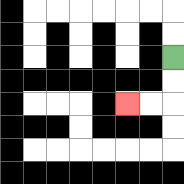{'start': '[7, 2]', 'end': '[5, 4]', 'path_directions': 'D,D,L,L', 'path_coordinates': '[[7, 2], [7, 3], [7, 4], [6, 4], [5, 4]]'}